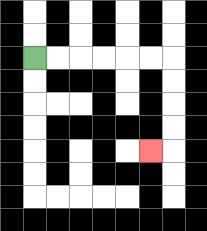{'start': '[1, 2]', 'end': '[6, 6]', 'path_directions': 'R,R,R,R,R,R,D,D,D,D,L', 'path_coordinates': '[[1, 2], [2, 2], [3, 2], [4, 2], [5, 2], [6, 2], [7, 2], [7, 3], [7, 4], [7, 5], [7, 6], [6, 6]]'}